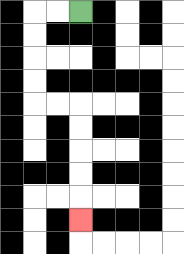{'start': '[3, 0]', 'end': '[3, 9]', 'path_directions': 'L,L,D,D,D,D,R,R,D,D,D,D,D', 'path_coordinates': '[[3, 0], [2, 0], [1, 0], [1, 1], [1, 2], [1, 3], [1, 4], [2, 4], [3, 4], [3, 5], [3, 6], [3, 7], [3, 8], [3, 9]]'}